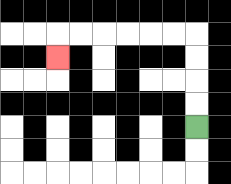{'start': '[8, 5]', 'end': '[2, 2]', 'path_directions': 'U,U,U,U,L,L,L,L,L,L,D', 'path_coordinates': '[[8, 5], [8, 4], [8, 3], [8, 2], [8, 1], [7, 1], [6, 1], [5, 1], [4, 1], [3, 1], [2, 1], [2, 2]]'}